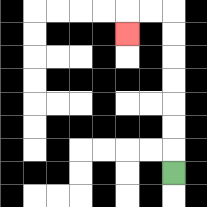{'start': '[7, 7]', 'end': '[5, 1]', 'path_directions': 'U,U,U,U,U,U,U,L,L,D', 'path_coordinates': '[[7, 7], [7, 6], [7, 5], [7, 4], [7, 3], [7, 2], [7, 1], [7, 0], [6, 0], [5, 0], [5, 1]]'}